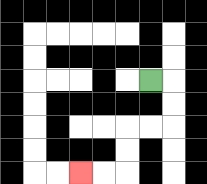{'start': '[6, 3]', 'end': '[3, 7]', 'path_directions': 'R,D,D,L,L,D,D,L,L', 'path_coordinates': '[[6, 3], [7, 3], [7, 4], [7, 5], [6, 5], [5, 5], [5, 6], [5, 7], [4, 7], [3, 7]]'}